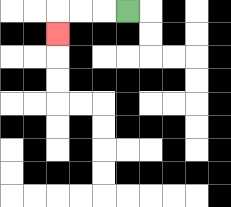{'start': '[5, 0]', 'end': '[2, 1]', 'path_directions': 'L,L,L,D', 'path_coordinates': '[[5, 0], [4, 0], [3, 0], [2, 0], [2, 1]]'}